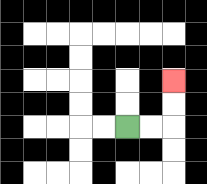{'start': '[5, 5]', 'end': '[7, 3]', 'path_directions': 'R,R,U,U', 'path_coordinates': '[[5, 5], [6, 5], [7, 5], [7, 4], [7, 3]]'}